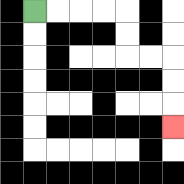{'start': '[1, 0]', 'end': '[7, 5]', 'path_directions': 'R,R,R,R,D,D,R,R,D,D,D', 'path_coordinates': '[[1, 0], [2, 0], [3, 0], [4, 0], [5, 0], [5, 1], [5, 2], [6, 2], [7, 2], [7, 3], [7, 4], [7, 5]]'}